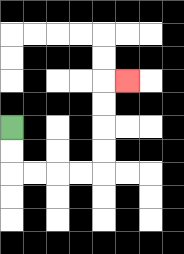{'start': '[0, 5]', 'end': '[5, 3]', 'path_directions': 'D,D,R,R,R,R,U,U,U,U,R', 'path_coordinates': '[[0, 5], [0, 6], [0, 7], [1, 7], [2, 7], [3, 7], [4, 7], [4, 6], [4, 5], [4, 4], [4, 3], [5, 3]]'}